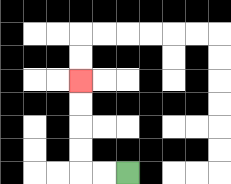{'start': '[5, 7]', 'end': '[3, 3]', 'path_directions': 'L,L,U,U,U,U', 'path_coordinates': '[[5, 7], [4, 7], [3, 7], [3, 6], [3, 5], [3, 4], [3, 3]]'}